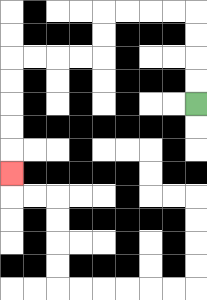{'start': '[8, 4]', 'end': '[0, 7]', 'path_directions': 'U,U,U,U,L,L,L,L,D,D,L,L,L,L,D,D,D,D,D', 'path_coordinates': '[[8, 4], [8, 3], [8, 2], [8, 1], [8, 0], [7, 0], [6, 0], [5, 0], [4, 0], [4, 1], [4, 2], [3, 2], [2, 2], [1, 2], [0, 2], [0, 3], [0, 4], [0, 5], [0, 6], [0, 7]]'}